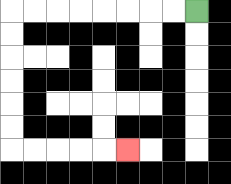{'start': '[8, 0]', 'end': '[5, 6]', 'path_directions': 'L,L,L,L,L,L,L,L,D,D,D,D,D,D,R,R,R,R,R', 'path_coordinates': '[[8, 0], [7, 0], [6, 0], [5, 0], [4, 0], [3, 0], [2, 0], [1, 0], [0, 0], [0, 1], [0, 2], [0, 3], [0, 4], [0, 5], [0, 6], [1, 6], [2, 6], [3, 6], [4, 6], [5, 6]]'}